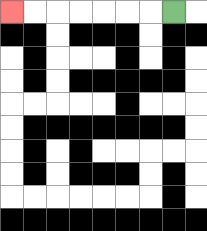{'start': '[7, 0]', 'end': '[0, 0]', 'path_directions': 'L,L,L,L,L,L,L', 'path_coordinates': '[[7, 0], [6, 0], [5, 0], [4, 0], [3, 0], [2, 0], [1, 0], [0, 0]]'}